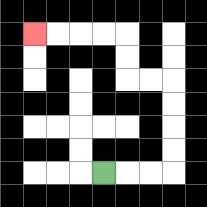{'start': '[4, 7]', 'end': '[1, 1]', 'path_directions': 'R,R,R,U,U,U,U,L,L,U,U,L,L,L,L', 'path_coordinates': '[[4, 7], [5, 7], [6, 7], [7, 7], [7, 6], [7, 5], [7, 4], [7, 3], [6, 3], [5, 3], [5, 2], [5, 1], [4, 1], [3, 1], [2, 1], [1, 1]]'}